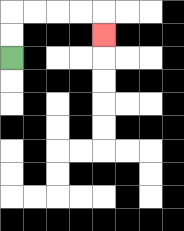{'start': '[0, 2]', 'end': '[4, 1]', 'path_directions': 'U,U,R,R,R,R,D', 'path_coordinates': '[[0, 2], [0, 1], [0, 0], [1, 0], [2, 0], [3, 0], [4, 0], [4, 1]]'}